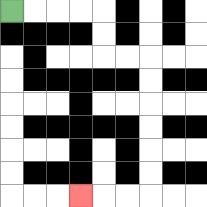{'start': '[0, 0]', 'end': '[3, 8]', 'path_directions': 'R,R,R,R,D,D,R,R,D,D,D,D,D,D,L,L,L', 'path_coordinates': '[[0, 0], [1, 0], [2, 0], [3, 0], [4, 0], [4, 1], [4, 2], [5, 2], [6, 2], [6, 3], [6, 4], [6, 5], [6, 6], [6, 7], [6, 8], [5, 8], [4, 8], [3, 8]]'}